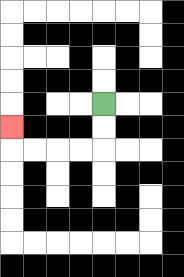{'start': '[4, 4]', 'end': '[0, 5]', 'path_directions': 'D,D,L,L,L,L,U', 'path_coordinates': '[[4, 4], [4, 5], [4, 6], [3, 6], [2, 6], [1, 6], [0, 6], [0, 5]]'}